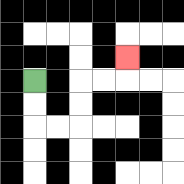{'start': '[1, 3]', 'end': '[5, 2]', 'path_directions': 'D,D,R,R,U,U,R,R,U', 'path_coordinates': '[[1, 3], [1, 4], [1, 5], [2, 5], [3, 5], [3, 4], [3, 3], [4, 3], [5, 3], [5, 2]]'}